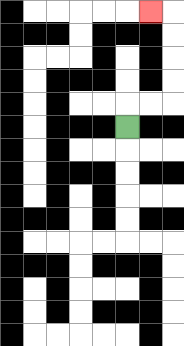{'start': '[5, 5]', 'end': '[6, 0]', 'path_directions': 'U,R,R,U,U,U,U,L', 'path_coordinates': '[[5, 5], [5, 4], [6, 4], [7, 4], [7, 3], [7, 2], [7, 1], [7, 0], [6, 0]]'}